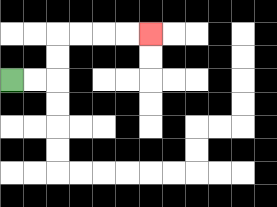{'start': '[0, 3]', 'end': '[6, 1]', 'path_directions': 'R,R,U,U,R,R,R,R', 'path_coordinates': '[[0, 3], [1, 3], [2, 3], [2, 2], [2, 1], [3, 1], [4, 1], [5, 1], [6, 1]]'}